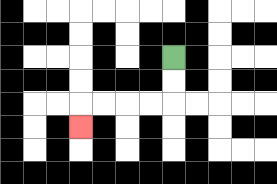{'start': '[7, 2]', 'end': '[3, 5]', 'path_directions': 'D,D,L,L,L,L,D', 'path_coordinates': '[[7, 2], [7, 3], [7, 4], [6, 4], [5, 4], [4, 4], [3, 4], [3, 5]]'}